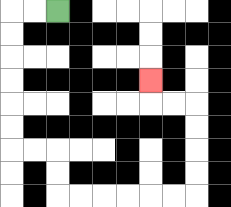{'start': '[2, 0]', 'end': '[6, 3]', 'path_directions': 'L,L,D,D,D,D,D,D,R,R,D,D,R,R,R,R,R,R,U,U,U,U,L,L,U', 'path_coordinates': '[[2, 0], [1, 0], [0, 0], [0, 1], [0, 2], [0, 3], [0, 4], [0, 5], [0, 6], [1, 6], [2, 6], [2, 7], [2, 8], [3, 8], [4, 8], [5, 8], [6, 8], [7, 8], [8, 8], [8, 7], [8, 6], [8, 5], [8, 4], [7, 4], [6, 4], [6, 3]]'}